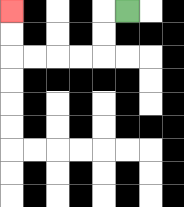{'start': '[5, 0]', 'end': '[0, 0]', 'path_directions': 'L,D,D,L,L,L,L,U,U', 'path_coordinates': '[[5, 0], [4, 0], [4, 1], [4, 2], [3, 2], [2, 2], [1, 2], [0, 2], [0, 1], [0, 0]]'}